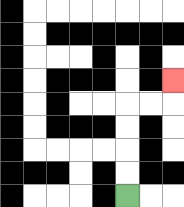{'start': '[5, 8]', 'end': '[7, 3]', 'path_directions': 'U,U,U,U,R,R,U', 'path_coordinates': '[[5, 8], [5, 7], [5, 6], [5, 5], [5, 4], [6, 4], [7, 4], [7, 3]]'}